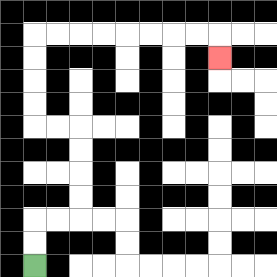{'start': '[1, 11]', 'end': '[9, 2]', 'path_directions': 'U,U,R,R,U,U,U,U,L,L,U,U,U,U,R,R,R,R,R,R,R,R,D', 'path_coordinates': '[[1, 11], [1, 10], [1, 9], [2, 9], [3, 9], [3, 8], [3, 7], [3, 6], [3, 5], [2, 5], [1, 5], [1, 4], [1, 3], [1, 2], [1, 1], [2, 1], [3, 1], [4, 1], [5, 1], [6, 1], [7, 1], [8, 1], [9, 1], [9, 2]]'}